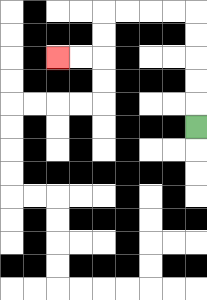{'start': '[8, 5]', 'end': '[2, 2]', 'path_directions': 'U,U,U,U,U,L,L,L,L,D,D,L,L', 'path_coordinates': '[[8, 5], [8, 4], [8, 3], [8, 2], [8, 1], [8, 0], [7, 0], [6, 0], [5, 0], [4, 0], [4, 1], [4, 2], [3, 2], [2, 2]]'}